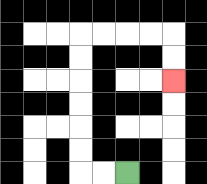{'start': '[5, 7]', 'end': '[7, 3]', 'path_directions': 'L,L,U,U,U,U,U,U,R,R,R,R,D,D', 'path_coordinates': '[[5, 7], [4, 7], [3, 7], [3, 6], [3, 5], [3, 4], [3, 3], [3, 2], [3, 1], [4, 1], [5, 1], [6, 1], [7, 1], [7, 2], [7, 3]]'}